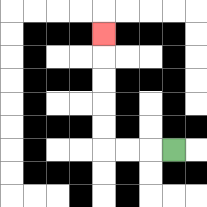{'start': '[7, 6]', 'end': '[4, 1]', 'path_directions': 'L,L,L,U,U,U,U,U', 'path_coordinates': '[[7, 6], [6, 6], [5, 6], [4, 6], [4, 5], [4, 4], [4, 3], [4, 2], [4, 1]]'}